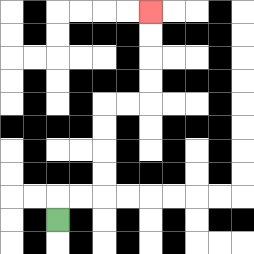{'start': '[2, 9]', 'end': '[6, 0]', 'path_directions': 'U,R,R,U,U,U,U,R,R,U,U,U,U', 'path_coordinates': '[[2, 9], [2, 8], [3, 8], [4, 8], [4, 7], [4, 6], [4, 5], [4, 4], [5, 4], [6, 4], [6, 3], [6, 2], [6, 1], [6, 0]]'}